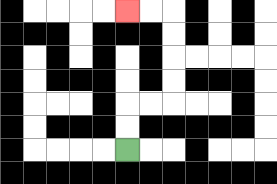{'start': '[5, 6]', 'end': '[5, 0]', 'path_directions': 'U,U,R,R,U,U,U,U,L,L', 'path_coordinates': '[[5, 6], [5, 5], [5, 4], [6, 4], [7, 4], [7, 3], [7, 2], [7, 1], [7, 0], [6, 0], [5, 0]]'}